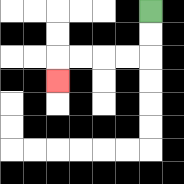{'start': '[6, 0]', 'end': '[2, 3]', 'path_directions': 'D,D,L,L,L,L,D', 'path_coordinates': '[[6, 0], [6, 1], [6, 2], [5, 2], [4, 2], [3, 2], [2, 2], [2, 3]]'}